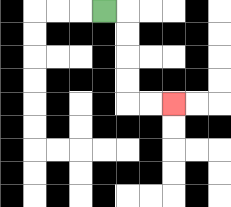{'start': '[4, 0]', 'end': '[7, 4]', 'path_directions': 'R,D,D,D,D,R,R', 'path_coordinates': '[[4, 0], [5, 0], [5, 1], [5, 2], [5, 3], [5, 4], [6, 4], [7, 4]]'}